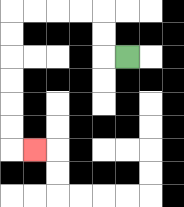{'start': '[5, 2]', 'end': '[1, 6]', 'path_directions': 'L,U,U,L,L,L,L,D,D,D,D,D,D,R', 'path_coordinates': '[[5, 2], [4, 2], [4, 1], [4, 0], [3, 0], [2, 0], [1, 0], [0, 0], [0, 1], [0, 2], [0, 3], [0, 4], [0, 5], [0, 6], [1, 6]]'}